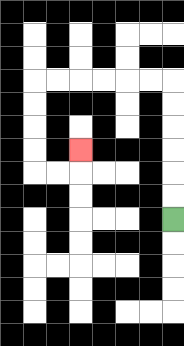{'start': '[7, 9]', 'end': '[3, 6]', 'path_directions': 'U,U,U,U,U,U,L,L,L,L,L,L,D,D,D,D,R,R,U', 'path_coordinates': '[[7, 9], [7, 8], [7, 7], [7, 6], [7, 5], [7, 4], [7, 3], [6, 3], [5, 3], [4, 3], [3, 3], [2, 3], [1, 3], [1, 4], [1, 5], [1, 6], [1, 7], [2, 7], [3, 7], [3, 6]]'}